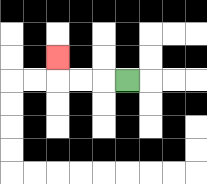{'start': '[5, 3]', 'end': '[2, 2]', 'path_directions': 'L,L,L,U', 'path_coordinates': '[[5, 3], [4, 3], [3, 3], [2, 3], [2, 2]]'}